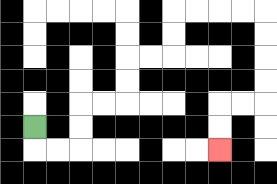{'start': '[1, 5]', 'end': '[9, 6]', 'path_directions': 'D,R,R,U,U,R,R,U,U,R,R,U,U,R,R,R,R,D,D,D,D,L,L,D,D', 'path_coordinates': '[[1, 5], [1, 6], [2, 6], [3, 6], [3, 5], [3, 4], [4, 4], [5, 4], [5, 3], [5, 2], [6, 2], [7, 2], [7, 1], [7, 0], [8, 0], [9, 0], [10, 0], [11, 0], [11, 1], [11, 2], [11, 3], [11, 4], [10, 4], [9, 4], [9, 5], [9, 6]]'}